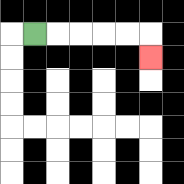{'start': '[1, 1]', 'end': '[6, 2]', 'path_directions': 'R,R,R,R,R,D', 'path_coordinates': '[[1, 1], [2, 1], [3, 1], [4, 1], [5, 1], [6, 1], [6, 2]]'}